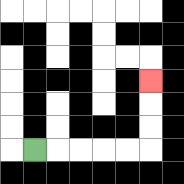{'start': '[1, 6]', 'end': '[6, 3]', 'path_directions': 'R,R,R,R,R,U,U,U', 'path_coordinates': '[[1, 6], [2, 6], [3, 6], [4, 6], [5, 6], [6, 6], [6, 5], [6, 4], [6, 3]]'}